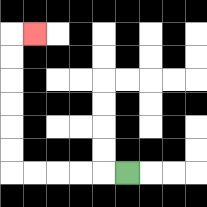{'start': '[5, 7]', 'end': '[1, 1]', 'path_directions': 'L,L,L,L,L,U,U,U,U,U,U,R', 'path_coordinates': '[[5, 7], [4, 7], [3, 7], [2, 7], [1, 7], [0, 7], [0, 6], [0, 5], [0, 4], [0, 3], [0, 2], [0, 1], [1, 1]]'}